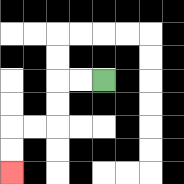{'start': '[4, 3]', 'end': '[0, 7]', 'path_directions': 'L,L,D,D,L,L,D,D', 'path_coordinates': '[[4, 3], [3, 3], [2, 3], [2, 4], [2, 5], [1, 5], [0, 5], [0, 6], [0, 7]]'}